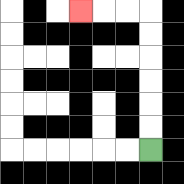{'start': '[6, 6]', 'end': '[3, 0]', 'path_directions': 'U,U,U,U,U,U,L,L,L', 'path_coordinates': '[[6, 6], [6, 5], [6, 4], [6, 3], [6, 2], [6, 1], [6, 0], [5, 0], [4, 0], [3, 0]]'}